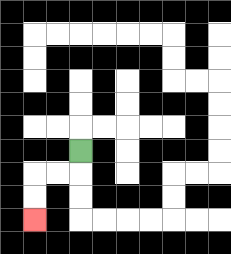{'start': '[3, 6]', 'end': '[1, 9]', 'path_directions': 'D,L,L,D,D', 'path_coordinates': '[[3, 6], [3, 7], [2, 7], [1, 7], [1, 8], [1, 9]]'}